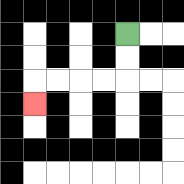{'start': '[5, 1]', 'end': '[1, 4]', 'path_directions': 'D,D,L,L,L,L,D', 'path_coordinates': '[[5, 1], [5, 2], [5, 3], [4, 3], [3, 3], [2, 3], [1, 3], [1, 4]]'}